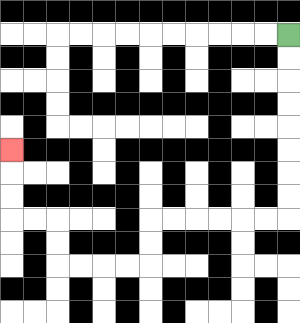{'start': '[12, 1]', 'end': '[0, 6]', 'path_directions': 'D,D,D,D,D,D,D,D,L,L,L,L,L,L,D,D,L,L,L,L,U,U,L,L,U,U,U', 'path_coordinates': '[[12, 1], [12, 2], [12, 3], [12, 4], [12, 5], [12, 6], [12, 7], [12, 8], [12, 9], [11, 9], [10, 9], [9, 9], [8, 9], [7, 9], [6, 9], [6, 10], [6, 11], [5, 11], [4, 11], [3, 11], [2, 11], [2, 10], [2, 9], [1, 9], [0, 9], [0, 8], [0, 7], [0, 6]]'}